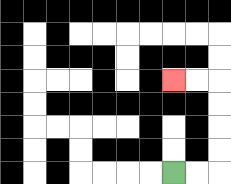{'start': '[7, 7]', 'end': '[7, 3]', 'path_directions': 'R,R,U,U,U,U,L,L', 'path_coordinates': '[[7, 7], [8, 7], [9, 7], [9, 6], [9, 5], [9, 4], [9, 3], [8, 3], [7, 3]]'}